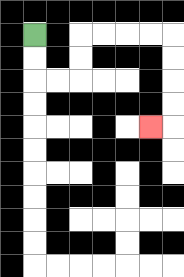{'start': '[1, 1]', 'end': '[6, 5]', 'path_directions': 'D,D,R,R,U,U,R,R,R,R,D,D,D,D,L', 'path_coordinates': '[[1, 1], [1, 2], [1, 3], [2, 3], [3, 3], [3, 2], [3, 1], [4, 1], [5, 1], [6, 1], [7, 1], [7, 2], [7, 3], [7, 4], [7, 5], [6, 5]]'}